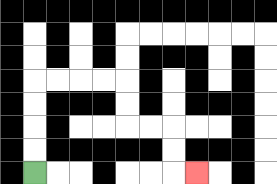{'start': '[1, 7]', 'end': '[8, 7]', 'path_directions': 'U,U,U,U,R,R,R,R,D,D,R,R,D,D,R', 'path_coordinates': '[[1, 7], [1, 6], [1, 5], [1, 4], [1, 3], [2, 3], [3, 3], [4, 3], [5, 3], [5, 4], [5, 5], [6, 5], [7, 5], [7, 6], [7, 7], [8, 7]]'}